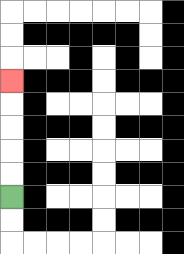{'start': '[0, 8]', 'end': '[0, 3]', 'path_directions': 'U,U,U,U,U', 'path_coordinates': '[[0, 8], [0, 7], [0, 6], [0, 5], [0, 4], [0, 3]]'}